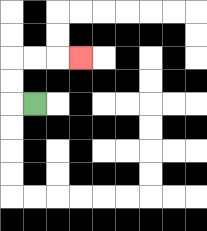{'start': '[1, 4]', 'end': '[3, 2]', 'path_directions': 'L,U,U,R,R,R', 'path_coordinates': '[[1, 4], [0, 4], [0, 3], [0, 2], [1, 2], [2, 2], [3, 2]]'}